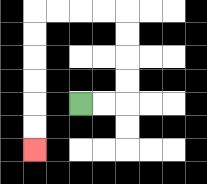{'start': '[3, 4]', 'end': '[1, 6]', 'path_directions': 'R,R,U,U,U,U,L,L,L,L,D,D,D,D,D,D', 'path_coordinates': '[[3, 4], [4, 4], [5, 4], [5, 3], [5, 2], [5, 1], [5, 0], [4, 0], [3, 0], [2, 0], [1, 0], [1, 1], [1, 2], [1, 3], [1, 4], [1, 5], [1, 6]]'}